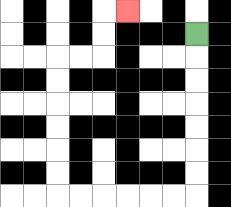{'start': '[8, 1]', 'end': '[5, 0]', 'path_directions': 'D,D,D,D,D,D,D,L,L,L,L,L,L,U,U,U,U,U,U,R,R,U,U,R', 'path_coordinates': '[[8, 1], [8, 2], [8, 3], [8, 4], [8, 5], [8, 6], [8, 7], [8, 8], [7, 8], [6, 8], [5, 8], [4, 8], [3, 8], [2, 8], [2, 7], [2, 6], [2, 5], [2, 4], [2, 3], [2, 2], [3, 2], [4, 2], [4, 1], [4, 0], [5, 0]]'}